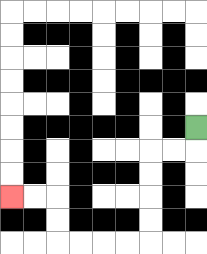{'start': '[8, 5]', 'end': '[0, 8]', 'path_directions': 'D,L,L,D,D,D,D,L,L,L,L,U,U,L,L', 'path_coordinates': '[[8, 5], [8, 6], [7, 6], [6, 6], [6, 7], [6, 8], [6, 9], [6, 10], [5, 10], [4, 10], [3, 10], [2, 10], [2, 9], [2, 8], [1, 8], [0, 8]]'}